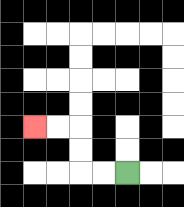{'start': '[5, 7]', 'end': '[1, 5]', 'path_directions': 'L,L,U,U,L,L', 'path_coordinates': '[[5, 7], [4, 7], [3, 7], [3, 6], [3, 5], [2, 5], [1, 5]]'}